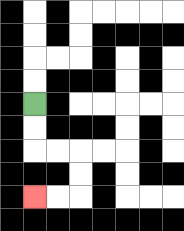{'start': '[1, 4]', 'end': '[1, 8]', 'path_directions': 'D,D,R,R,D,D,L,L', 'path_coordinates': '[[1, 4], [1, 5], [1, 6], [2, 6], [3, 6], [3, 7], [3, 8], [2, 8], [1, 8]]'}